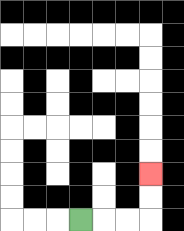{'start': '[3, 9]', 'end': '[6, 7]', 'path_directions': 'R,R,R,U,U', 'path_coordinates': '[[3, 9], [4, 9], [5, 9], [6, 9], [6, 8], [6, 7]]'}